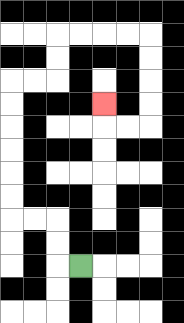{'start': '[3, 11]', 'end': '[4, 4]', 'path_directions': 'L,U,U,L,L,U,U,U,U,U,U,R,R,U,U,R,R,R,R,D,D,D,D,L,L,U', 'path_coordinates': '[[3, 11], [2, 11], [2, 10], [2, 9], [1, 9], [0, 9], [0, 8], [0, 7], [0, 6], [0, 5], [0, 4], [0, 3], [1, 3], [2, 3], [2, 2], [2, 1], [3, 1], [4, 1], [5, 1], [6, 1], [6, 2], [6, 3], [6, 4], [6, 5], [5, 5], [4, 5], [4, 4]]'}